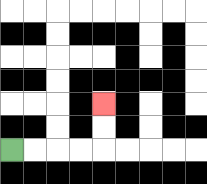{'start': '[0, 6]', 'end': '[4, 4]', 'path_directions': 'R,R,R,R,U,U', 'path_coordinates': '[[0, 6], [1, 6], [2, 6], [3, 6], [4, 6], [4, 5], [4, 4]]'}